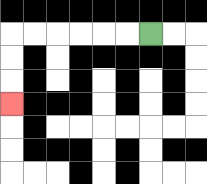{'start': '[6, 1]', 'end': '[0, 4]', 'path_directions': 'L,L,L,L,L,L,D,D,D', 'path_coordinates': '[[6, 1], [5, 1], [4, 1], [3, 1], [2, 1], [1, 1], [0, 1], [0, 2], [0, 3], [0, 4]]'}